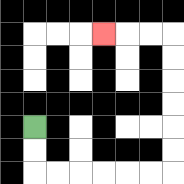{'start': '[1, 5]', 'end': '[4, 1]', 'path_directions': 'D,D,R,R,R,R,R,R,U,U,U,U,U,U,L,L,L', 'path_coordinates': '[[1, 5], [1, 6], [1, 7], [2, 7], [3, 7], [4, 7], [5, 7], [6, 7], [7, 7], [7, 6], [7, 5], [7, 4], [7, 3], [7, 2], [7, 1], [6, 1], [5, 1], [4, 1]]'}